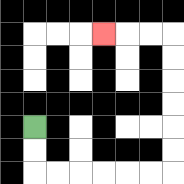{'start': '[1, 5]', 'end': '[4, 1]', 'path_directions': 'D,D,R,R,R,R,R,R,U,U,U,U,U,U,L,L,L', 'path_coordinates': '[[1, 5], [1, 6], [1, 7], [2, 7], [3, 7], [4, 7], [5, 7], [6, 7], [7, 7], [7, 6], [7, 5], [7, 4], [7, 3], [7, 2], [7, 1], [6, 1], [5, 1], [4, 1]]'}